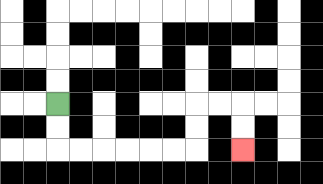{'start': '[2, 4]', 'end': '[10, 6]', 'path_directions': 'D,D,R,R,R,R,R,R,U,U,R,R,D,D', 'path_coordinates': '[[2, 4], [2, 5], [2, 6], [3, 6], [4, 6], [5, 6], [6, 6], [7, 6], [8, 6], [8, 5], [8, 4], [9, 4], [10, 4], [10, 5], [10, 6]]'}